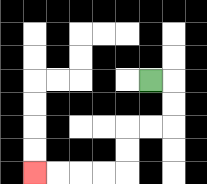{'start': '[6, 3]', 'end': '[1, 7]', 'path_directions': 'R,D,D,L,L,D,D,L,L,L,L', 'path_coordinates': '[[6, 3], [7, 3], [7, 4], [7, 5], [6, 5], [5, 5], [5, 6], [5, 7], [4, 7], [3, 7], [2, 7], [1, 7]]'}